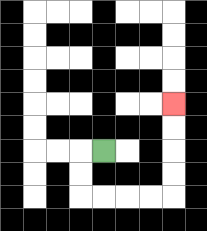{'start': '[4, 6]', 'end': '[7, 4]', 'path_directions': 'L,D,D,R,R,R,R,U,U,U,U', 'path_coordinates': '[[4, 6], [3, 6], [3, 7], [3, 8], [4, 8], [5, 8], [6, 8], [7, 8], [7, 7], [7, 6], [7, 5], [7, 4]]'}